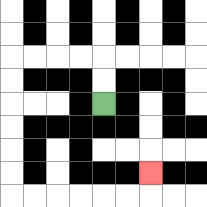{'start': '[4, 4]', 'end': '[6, 7]', 'path_directions': 'U,U,L,L,L,L,D,D,D,D,D,D,R,R,R,R,R,R,U', 'path_coordinates': '[[4, 4], [4, 3], [4, 2], [3, 2], [2, 2], [1, 2], [0, 2], [0, 3], [0, 4], [0, 5], [0, 6], [0, 7], [0, 8], [1, 8], [2, 8], [3, 8], [4, 8], [5, 8], [6, 8], [6, 7]]'}